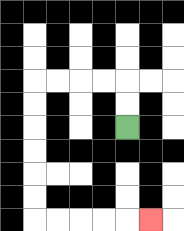{'start': '[5, 5]', 'end': '[6, 9]', 'path_directions': 'U,U,L,L,L,L,D,D,D,D,D,D,R,R,R,R,R', 'path_coordinates': '[[5, 5], [5, 4], [5, 3], [4, 3], [3, 3], [2, 3], [1, 3], [1, 4], [1, 5], [1, 6], [1, 7], [1, 8], [1, 9], [2, 9], [3, 9], [4, 9], [5, 9], [6, 9]]'}